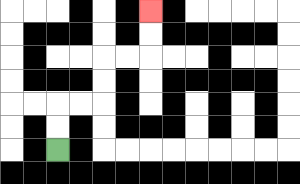{'start': '[2, 6]', 'end': '[6, 0]', 'path_directions': 'U,U,R,R,U,U,R,R,U,U', 'path_coordinates': '[[2, 6], [2, 5], [2, 4], [3, 4], [4, 4], [4, 3], [4, 2], [5, 2], [6, 2], [6, 1], [6, 0]]'}